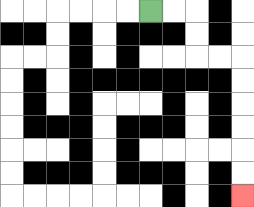{'start': '[6, 0]', 'end': '[10, 8]', 'path_directions': 'R,R,D,D,R,R,D,D,D,D,D,D', 'path_coordinates': '[[6, 0], [7, 0], [8, 0], [8, 1], [8, 2], [9, 2], [10, 2], [10, 3], [10, 4], [10, 5], [10, 6], [10, 7], [10, 8]]'}